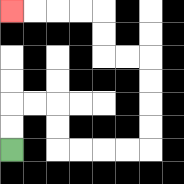{'start': '[0, 6]', 'end': '[0, 0]', 'path_directions': 'U,U,R,R,D,D,R,R,R,R,U,U,U,U,L,L,U,U,L,L,L,L', 'path_coordinates': '[[0, 6], [0, 5], [0, 4], [1, 4], [2, 4], [2, 5], [2, 6], [3, 6], [4, 6], [5, 6], [6, 6], [6, 5], [6, 4], [6, 3], [6, 2], [5, 2], [4, 2], [4, 1], [4, 0], [3, 0], [2, 0], [1, 0], [0, 0]]'}